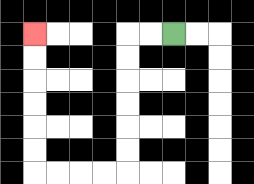{'start': '[7, 1]', 'end': '[1, 1]', 'path_directions': 'L,L,D,D,D,D,D,D,L,L,L,L,U,U,U,U,U,U', 'path_coordinates': '[[7, 1], [6, 1], [5, 1], [5, 2], [5, 3], [5, 4], [5, 5], [5, 6], [5, 7], [4, 7], [3, 7], [2, 7], [1, 7], [1, 6], [1, 5], [1, 4], [1, 3], [1, 2], [1, 1]]'}